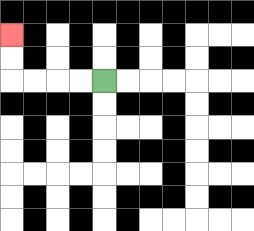{'start': '[4, 3]', 'end': '[0, 1]', 'path_directions': 'L,L,L,L,U,U', 'path_coordinates': '[[4, 3], [3, 3], [2, 3], [1, 3], [0, 3], [0, 2], [0, 1]]'}